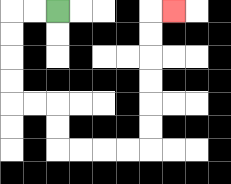{'start': '[2, 0]', 'end': '[7, 0]', 'path_directions': 'L,L,D,D,D,D,R,R,D,D,R,R,R,R,U,U,U,U,U,U,R', 'path_coordinates': '[[2, 0], [1, 0], [0, 0], [0, 1], [0, 2], [0, 3], [0, 4], [1, 4], [2, 4], [2, 5], [2, 6], [3, 6], [4, 6], [5, 6], [6, 6], [6, 5], [6, 4], [6, 3], [6, 2], [6, 1], [6, 0], [7, 0]]'}